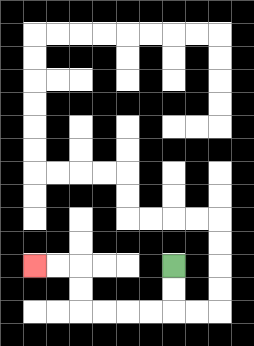{'start': '[7, 11]', 'end': '[1, 11]', 'path_directions': 'D,D,L,L,L,L,U,U,L,L', 'path_coordinates': '[[7, 11], [7, 12], [7, 13], [6, 13], [5, 13], [4, 13], [3, 13], [3, 12], [3, 11], [2, 11], [1, 11]]'}